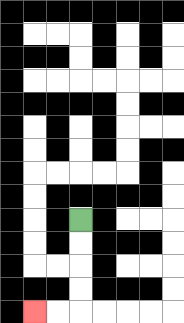{'start': '[3, 9]', 'end': '[1, 13]', 'path_directions': 'D,D,D,D,L,L', 'path_coordinates': '[[3, 9], [3, 10], [3, 11], [3, 12], [3, 13], [2, 13], [1, 13]]'}